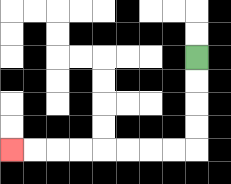{'start': '[8, 2]', 'end': '[0, 6]', 'path_directions': 'D,D,D,D,L,L,L,L,L,L,L,L', 'path_coordinates': '[[8, 2], [8, 3], [8, 4], [8, 5], [8, 6], [7, 6], [6, 6], [5, 6], [4, 6], [3, 6], [2, 6], [1, 6], [0, 6]]'}